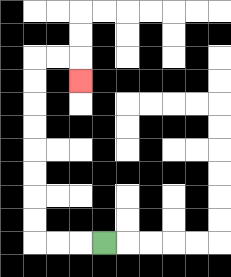{'start': '[4, 10]', 'end': '[3, 3]', 'path_directions': 'L,L,L,U,U,U,U,U,U,U,U,R,R,D', 'path_coordinates': '[[4, 10], [3, 10], [2, 10], [1, 10], [1, 9], [1, 8], [1, 7], [1, 6], [1, 5], [1, 4], [1, 3], [1, 2], [2, 2], [3, 2], [3, 3]]'}